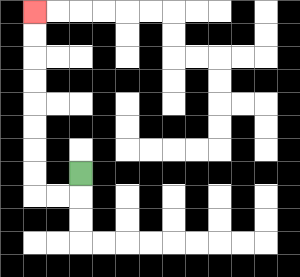{'start': '[3, 7]', 'end': '[1, 0]', 'path_directions': 'D,L,L,U,U,U,U,U,U,U,U', 'path_coordinates': '[[3, 7], [3, 8], [2, 8], [1, 8], [1, 7], [1, 6], [1, 5], [1, 4], [1, 3], [1, 2], [1, 1], [1, 0]]'}